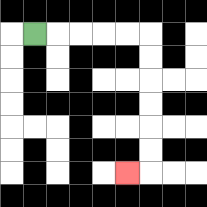{'start': '[1, 1]', 'end': '[5, 7]', 'path_directions': 'R,R,R,R,R,D,D,D,D,D,D,L', 'path_coordinates': '[[1, 1], [2, 1], [3, 1], [4, 1], [5, 1], [6, 1], [6, 2], [6, 3], [6, 4], [6, 5], [6, 6], [6, 7], [5, 7]]'}